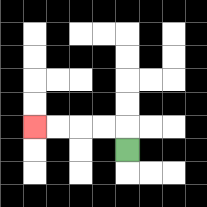{'start': '[5, 6]', 'end': '[1, 5]', 'path_directions': 'U,L,L,L,L', 'path_coordinates': '[[5, 6], [5, 5], [4, 5], [3, 5], [2, 5], [1, 5]]'}